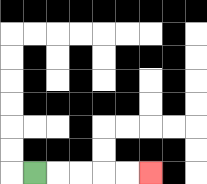{'start': '[1, 7]', 'end': '[6, 7]', 'path_directions': 'R,R,R,R,R', 'path_coordinates': '[[1, 7], [2, 7], [3, 7], [4, 7], [5, 7], [6, 7]]'}